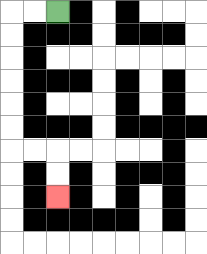{'start': '[2, 0]', 'end': '[2, 8]', 'path_directions': 'L,L,D,D,D,D,D,D,R,R,D,D', 'path_coordinates': '[[2, 0], [1, 0], [0, 0], [0, 1], [0, 2], [0, 3], [0, 4], [0, 5], [0, 6], [1, 6], [2, 6], [2, 7], [2, 8]]'}